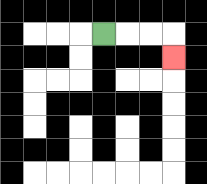{'start': '[4, 1]', 'end': '[7, 2]', 'path_directions': 'R,R,R,D', 'path_coordinates': '[[4, 1], [5, 1], [6, 1], [7, 1], [7, 2]]'}